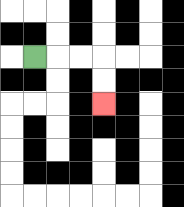{'start': '[1, 2]', 'end': '[4, 4]', 'path_directions': 'R,R,R,D,D', 'path_coordinates': '[[1, 2], [2, 2], [3, 2], [4, 2], [4, 3], [4, 4]]'}